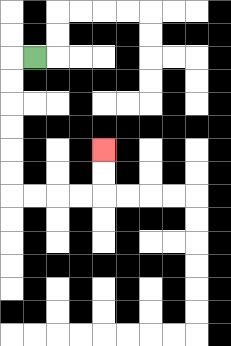{'start': '[1, 2]', 'end': '[4, 6]', 'path_directions': 'L,D,D,D,D,D,D,R,R,R,R,U,U', 'path_coordinates': '[[1, 2], [0, 2], [0, 3], [0, 4], [0, 5], [0, 6], [0, 7], [0, 8], [1, 8], [2, 8], [3, 8], [4, 8], [4, 7], [4, 6]]'}